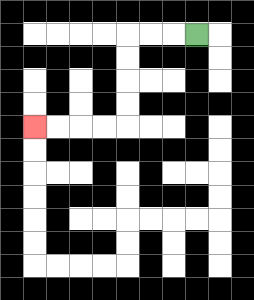{'start': '[8, 1]', 'end': '[1, 5]', 'path_directions': 'L,L,L,D,D,D,D,L,L,L,L', 'path_coordinates': '[[8, 1], [7, 1], [6, 1], [5, 1], [5, 2], [5, 3], [5, 4], [5, 5], [4, 5], [3, 5], [2, 5], [1, 5]]'}